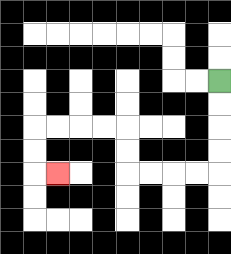{'start': '[9, 3]', 'end': '[2, 7]', 'path_directions': 'D,D,D,D,L,L,L,L,U,U,L,L,L,L,D,D,R', 'path_coordinates': '[[9, 3], [9, 4], [9, 5], [9, 6], [9, 7], [8, 7], [7, 7], [6, 7], [5, 7], [5, 6], [5, 5], [4, 5], [3, 5], [2, 5], [1, 5], [1, 6], [1, 7], [2, 7]]'}